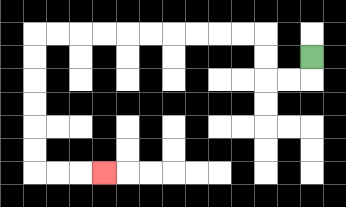{'start': '[13, 2]', 'end': '[4, 7]', 'path_directions': 'D,L,L,U,U,L,L,L,L,L,L,L,L,L,L,D,D,D,D,D,D,R,R,R', 'path_coordinates': '[[13, 2], [13, 3], [12, 3], [11, 3], [11, 2], [11, 1], [10, 1], [9, 1], [8, 1], [7, 1], [6, 1], [5, 1], [4, 1], [3, 1], [2, 1], [1, 1], [1, 2], [1, 3], [1, 4], [1, 5], [1, 6], [1, 7], [2, 7], [3, 7], [4, 7]]'}